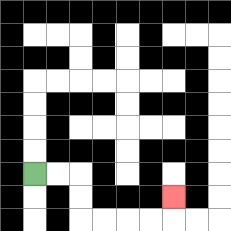{'start': '[1, 7]', 'end': '[7, 8]', 'path_directions': 'R,R,D,D,R,R,R,R,U', 'path_coordinates': '[[1, 7], [2, 7], [3, 7], [3, 8], [3, 9], [4, 9], [5, 9], [6, 9], [7, 9], [7, 8]]'}